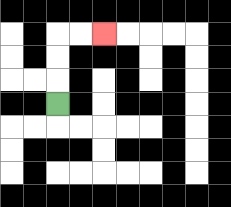{'start': '[2, 4]', 'end': '[4, 1]', 'path_directions': 'U,U,U,R,R', 'path_coordinates': '[[2, 4], [2, 3], [2, 2], [2, 1], [3, 1], [4, 1]]'}